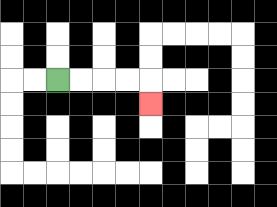{'start': '[2, 3]', 'end': '[6, 4]', 'path_directions': 'R,R,R,R,D', 'path_coordinates': '[[2, 3], [3, 3], [4, 3], [5, 3], [6, 3], [6, 4]]'}